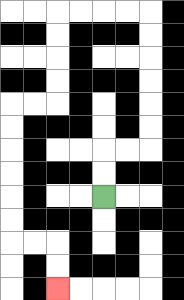{'start': '[4, 8]', 'end': '[2, 12]', 'path_directions': 'U,U,R,R,U,U,U,U,U,U,L,L,L,L,D,D,D,D,L,L,D,D,D,D,D,D,R,R,D,D', 'path_coordinates': '[[4, 8], [4, 7], [4, 6], [5, 6], [6, 6], [6, 5], [6, 4], [6, 3], [6, 2], [6, 1], [6, 0], [5, 0], [4, 0], [3, 0], [2, 0], [2, 1], [2, 2], [2, 3], [2, 4], [1, 4], [0, 4], [0, 5], [0, 6], [0, 7], [0, 8], [0, 9], [0, 10], [1, 10], [2, 10], [2, 11], [2, 12]]'}